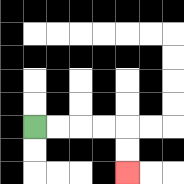{'start': '[1, 5]', 'end': '[5, 7]', 'path_directions': 'R,R,R,R,D,D', 'path_coordinates': '[[1, 5], [2, 5], [3, 5], [4, 5], [5, 5], [5, 6], [5, 7]]'}